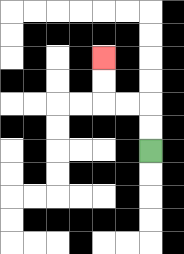{'start': '[6, 6]', 'end': '[4, 2]', 'path_directions': 'U,U,L,L,U,U', 'path_coordinates': '[[6, 6], [6, 5], [6, 4], [5, 4], [4, 4], [4, 3], [4, 2]]'}